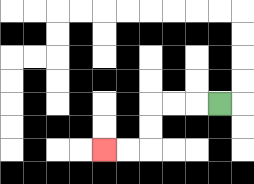{'start': '[9, 4]', 'end': '[4, 6]', 'path_directions': 'L,L,L,D,D,L,L', 'path_coordinates': '[[9, 4], [8, 4], [7, 4], [6, 4], [6, 5], [6, 6], [5, 6], [4, 6]]'}